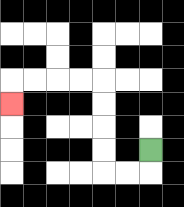{'start': '[6, 6]', 'end': '[0, 4]', 'path_directions': 'D,L,L,U,U,U,U,L,L,L,L,D', 'path_coordinates': '[[6, 6], [6, 7], [5, 7], [4, 7], [4, 6], [4, 5], [4, 4], [4, 3], [3, 3], [2, 3], [1, 3], [0, 3], [0, 4]]'}